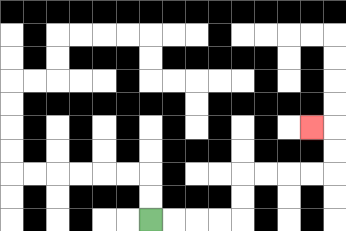{'start': '[6, 9]', 'end': '[13, 5]', 'path_directions': 'R,R,R,R,U,U,R,R,R,R,U,U,L', 'path_coordinates': '[[6, 9], [7, 9], [8, 9], [9, 9], [10, 9], [10, 8], [10, 7], [11, 7], [12, 7], [13, 7], [14, 7], [14, 6], [14, 5], [13, 5]]'}